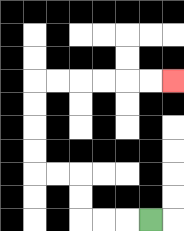{'start': '[6, 9]', 'end': '[7, 3]', 'path_directions': 'L,L,L,U,U,L,L,U,U,U,U,R,R,R,R,R,R', 'path_coordinates': '[[6, 9], [5, 9], [4, 9], [3, 9], [3, 8], [3, 7], [2, 7], [1, 7], [1, 6], [1, 5], [1, 4], [1, 3], [2, 3], [3, 3], [4, 3], [5, 3], [6, 3], [7, 3]]'}